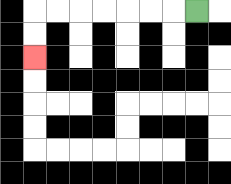{'start': '[8, 0]', 'end': '[1, 2]', 'path_directions': 'L,L,L,L,L,L,L,D,D', 'path_coordinates': '[[8, 0], [7, 0], [6, 0], [5, 0], [4, 0], [3, 0], [2, 0], [1, 0], [1, 1], [1, 2]]'}